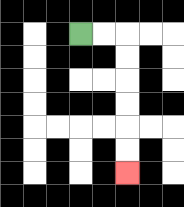{'start': '[3, 1]', 'end': '[5, 7]', 'path_directions': 'R,R,D,D,D,D,D,D', 'path_coordinates': '[[3, 1], [4, 1], [5, 1], [5, 2], [5, 3], [5, 4], [5, 5], [5, 6], [5, 7]]'}